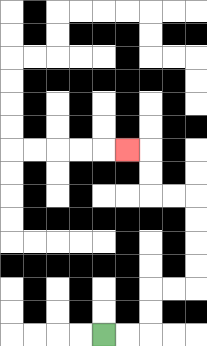{'start': '[4, 14]', 'end': '[5, 6]', 'path_directions': 'R,R,U,U,R,R,U,U,U,U,L,L,U,U,L', 'path_coordinates': '[[4, 14], [5, 14], [6, 14], [6, 13], [6, 12], [7, 12], [8, 12], [8, 11], [8, 10], [8, 9], [8, 8], [7, 8], [6, 8], [6, 7], [6, 6], [5, 6]]'}